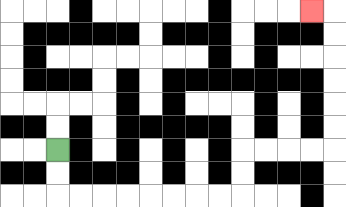{'start': '[2, 6]', 'end': '[13, 0]', 'path_directions': 'D,D,R,R,R,R,R,R,R,R,U,U,R,R,R,R,U,U,U,U,U,U,L', 'path_coordinates': '[[2, 6], [2, 7], [2, 8], [3, 8], [4, 8], [5, 8], [6, 8], [7, 8], [8, 8], [9, 8], [10, 8], [10, 7], [10, 6], [11, 6], [12, 6], [13, 6], [14, 6], [14, 5], [14, 4], [14, 3], [14, 2], [14, 1], [14, 0], [13, 0]]'}